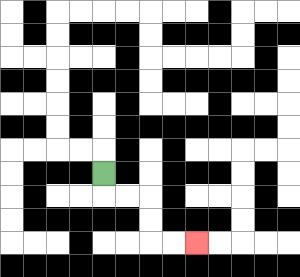{'start': '[4, 7]', 'end': '[8, 10]', 'path_directions': 'D,R,R,D,D,R,R', 'path_coordinates': '[[4, 7], [4, 8], [5, 8], [6, 8], [6, 9], [6, 10], [7, 10], [8, 10]]'}